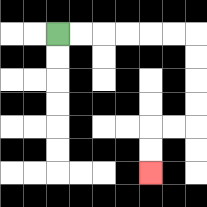{'start': '[2, 1]', 'end': '[6, 7]', 'path_directions': 'R,R,R,R,R,R,D,D,D,D,L,L,D,D', 'path_coordinates': '[[2, 1], [3, 1], [4, 1], [5, 1], [6, 1], [7, 1], [8, 1], [8, 2], [8, 3], [8, 4], [8, 5], [7, 5], [6, 5], [6, 6], [6, 7]]'}